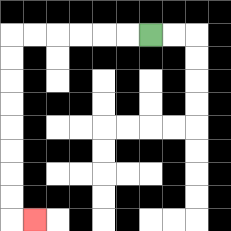{'start': '[6, 1]', 'end': '[1, 9]', 'path_directions': 'L,L,L,L,L,L,D,D,D,D,D,D,D,D,R', 'path_coordinates': '[[6, 1], [5, 1], [4, 1], [3, 1], [2, 1], [1, 1], [0, 1], [0, 2], [0, 3], [0, 4], [0, 5], [0, 6], [0, 7], [0, 8], [0, 9], [1, 9]]'}